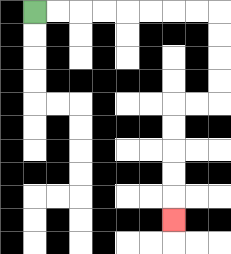{'start': '[1, 0]', 'end': '[7, 9]', 'path_directions': 'R,R,R,R,R,R,R,R,D,D,D,D,L,L,D,D,D,D,D', 'path_coordinates': '[[1, 0], [2, 0], [3, 0], [4, 0], [5, 0], [6, 0], [7, 0], [8, 0], [9, 0], [9, 1], [9, 2], [9, 3], [9, 4], [8, 4], [7, 4], [7, 5], [7, 6], [7, 7], [7, 8], [7, 9]]'}